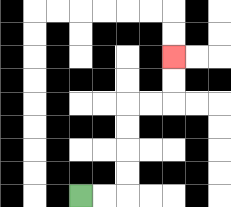{'start': '[3, 8]', 'end': '[7, 2]', 'path_directions': 'R,R,U,U,U,U,R,R,U,U', 'path_coordinates': '[[3, 8], [4, 8], [5, 8], [5, 7], [5, 6], [5, 5], [5, 4], [6, 4], [7, 4], [7, 3], [7, 2]]'}